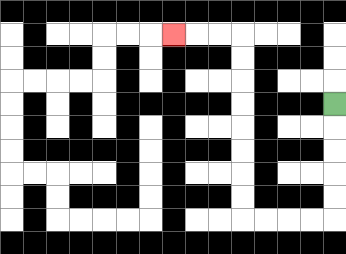{'start': '[14, 4]', 'end': '[7, 1]', 'path_directions': 'D,D,D,D,D,L,L,L,L,U,U,U,U,U,U,U,U,L,L,L', 'path_coordinates': '[[14, 4], [14, 5], [14, 6], [14, 7], [14, 8], [14, 9], [13, 9], [12, 9], [11, 9], [10, 9], [10, 8], [10, 7], [10, 6], [10, 5], [10, 4], [10, 3], [10, 2], [10, 1], [9, 1], [8, 1], [7, 1]]'}